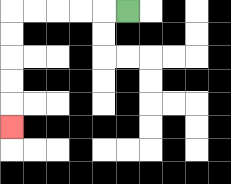{'start': '[5, 0]', 'end': '[0, 5]', 'path_directions': 'L,L,L,L,L,D,D,D,D,D', 'path_coordinates': '[[5, 0], [4, 0], [3, 0], [2, 0], [1, 0], [0, 0], [0, 1], [0, 2], [0, 3], [0, 4], [0, 5]]'}